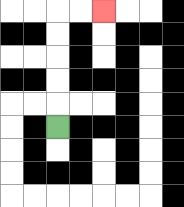{'start': '[2, 5]', 'end': '[4, 0]', 'path_directions': 'U,U,U,U,U,R,R', 'path_coordinates': '[[2, 5], [2, 4], [2, 3], [2, 2], [2, 1], [2, 0], [3, 0], [4, 0]]'}